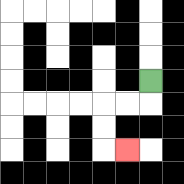{'start': '[6, 3]', 'end': '[5, 6]', 'path_directions': 'D,L,L,D,D,R', 'path_coordinates': '[[6, 3], [6, 4], [5, 4], [4, 4], [4, 5], [4, 6], [5, 6]]'}